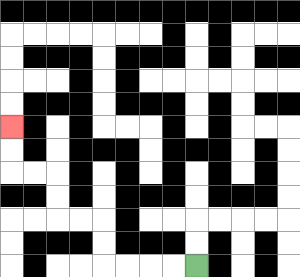{'start': '[8, 11]', 'end': '[0, 5]', 'path_directions': 'L,L,L,L,U,U,L,L,U,U,L,L,U,U', 'path_coordinates': '[[8, 11], [7, 11], [6, 11], [5, 11], [4, 11], [4, 10], [4, 9], [3, 9], [2, 9], [2, 8], [2, 7], [1, 7], [0, 7], [0, 6], [0, 5]]'}